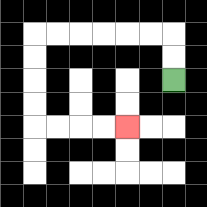{'start': '[7, 3]', 'end': '[5, 5]', 'path_directions': 'U,U,L,L,L,L,L,L,D,D,D,D,R,R,R,R', 'path_coordinates': '[[7, 3], [7, 2], [7, 1], [6, 1], [5, 1], [4, 1], [3, 1], [2, 1], [1, 1], [1, 2], [1, 3], [1, 4], [1, 5], [2, 5], [3, 5], [4, 5], [5, 5]]'}